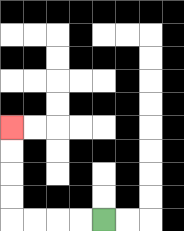{'start': '[4, 9]', 'end': '[0, 5]', 'path_directions': 'L,L,L,L,U,U,U,U', 'path_coordinates': '[[4, 9], [3, 9], [2, 9], [1, 9], [0, 9], [0, 8], [0, 7], [0, 6], [0, 5]]'}